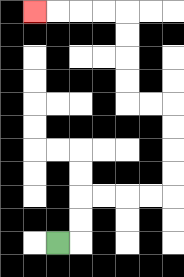{'start': '[2, 10]', 'end': '[1, 0]', 'path_directions': 'R,U,U,R,R,R,R,U,U,U,U,L,L,U,U,U,U,L,L,L,L', 'path_coordinates': '[[2, 10], [3, 10], [3, 9], [3, 8], [4, 8], [5, 8], [6, 8], [7, 8], [7, 7], [7, 6], [7, 5], [7, 4], [6, 4], [5, 4], [5, 3], [5, 2], [5, 1], [5, 0], [4, 0], [3, 0], [2, 0], [1, 0]]'}